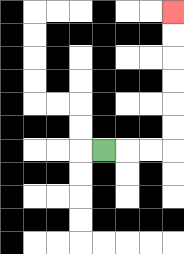{'start': '[4, 6]', 'end': '[7, 0]', 'path_directions': 'R,R,R,U,U,U,U,U,U', 'path_coordinates': '[[4, 6], [5, 6], [6, 6], [7, 6], [7, 5], [7, 4], [7, 3], [7, 2], [7, 1], [7, 0]]'}